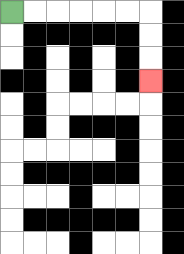{'start': '[0, 0]', 'end': '[6, 3]', 'path_directions': 'R,R,R,R,R,R,D,D,D', 'path_coordinates': '[[0, 0], [1, 0], [2, 0], [3, 0], [4, 0], [5, 0], [6, 0], [6, 1], [6, 2], [6, 3]]'}